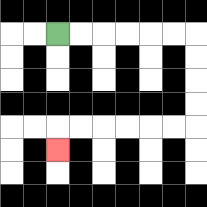{'start': '[2, 1]', 'end': '[2, 6]', 'path_directions': 'R,R,R,R,R,R,D,D,D,D,L,L,L,L,L,L,D', 'path_coordinates': '[[2, 1], [3, 1], [4, 1], [5, 1], [6, 1], [7, 1], [8, 1], [8, 2], [8, 3], [8, 4], [8, 5], [7, 5], [6, 5], [5, 5], [4, 5], [3, 5], [2, 5], [2, 6]]'}